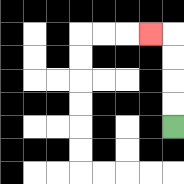{'start': '[7, 5]', 'end': '[6, 1]', 'path_directions': 'U,U,U,U,L', 'path_coordinates': '[[7, 5], [7, 4], [7, 3], [7, 2], [7, 1], [6, 1]]'}